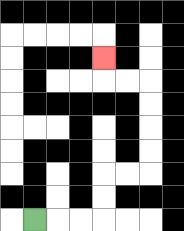{'start': '[1, 9]', 'end': '[4, 2]', 'path_directions': 'R,R,R,U,U,R,R,U,U,U,U,L,L,U', 'path_coordinates': '[[1, 9], [2, 9], [3, 9], [4, 9], [4, 8], [4, 7], [5, 7], [6, 7], [6, 6], [6, 5], [6, 4], [6, 3], [5, 3], [4, 3], [4, 2]]'}